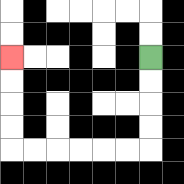{'start': '[6, 2]', 'end': '[0, 2]', 'path_directions': 'D,D,D,D,L,L,L,L,L,L,U,U,U,U', 'path_coordinates': '[[6, 2], [6, 3], [6, 4], [6, 5], [6, 6], [5, 6], [4, 6], [3, 6], [2, 6], [1, 6], [0, 6], [0, 5], [0, 4], [0, 3], [0, 2]]'}